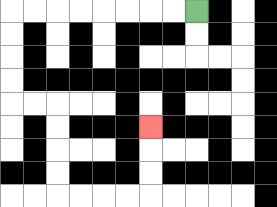{'start': '[8, 0]', 'end': '[6, 5]', 'path_directions': 'L,L,L,L,L,L,L,L,D,D,D,D,R,R,D,D,D,D,R,R,R,R,U,U,U', 'path_coordinates': '[[8, 0], [7, 0], [6, 0], [5, 0], [4, 0], [3, 0], [2, 0], [1, 0], [0, 0], [0, 1], [0, 2], [0, 3], [0, 4], [1, 4], [2, 4], [2, 5], [2, 6], [2, 7], [2, 8], [3, 8], [4, 8], [5, 8], [6, 8], [6, 7], [6, 6], [6, 5]]'}